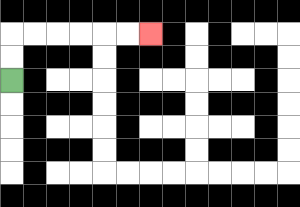{'start': '[0, 3]', 'end': '[6, 1]', 'path_directions': 'U,U,R,R,R,R,R,R', 'path_coordinates': '[[0, 3], [0, 2], [0, 1], [1, 1], [2, 1], [3, 1], [4, 1], [5, 1], [6, 1]]'}